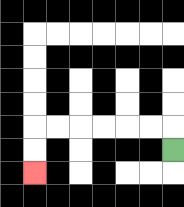{'start': '[7, 6]', 'end': '[1, 7]', 'path_directions': 'U,L,L,L,L,L,L,D,D', 'path_coordinates': '[[7, 6], [7, 5], [6, 5], [5, 5], [4, 5], [3, 5], [2, 5], [1, 5], [1, 6], [1, 7]]'}